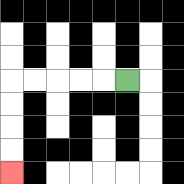{'start': '[5, 3]', 'end': '[0, 7]', 'path_directions': 'L,L,L,L,L,D,D,D,D', 'path_coordinates': '[[5, 3], [4, 3], [3, 3], [2, 3], [1, 3], [0, 3], [0, 4], [0, 5], [0, 6], [0, 7]]'}